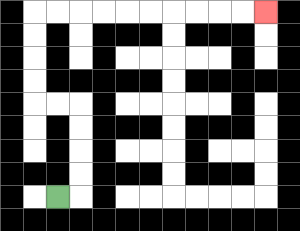{'start': '[2, 8]', 'end': '[11, 0]', 'path_directions': 'R,U,U,U,U,L,L,U,U,U,U,R,R,R,R,R,R,R,R,R,R', 'path_coordinates': '[[2, 8], [3, 8], [3, 7], [3, 6], [3, 5], [3, 4], [2, 4], [1, 4], [1, 3], [1, 2], [1, 1], [1, 0], [2, 0], [3, 0], [4, 0], [5, 0], [6, 0], [7, 0], [8, 0], [9, 0], [10, 0], [11, 0]]'}